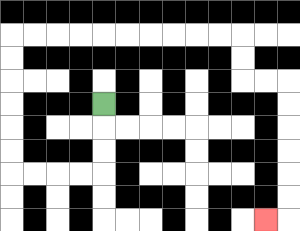{'start': '[4, 4]', 'end': '[11, 9]', 'path_directions': 'D,D,D,L,L,L,L,U,U,U,U,U,U,R,R,R,R,R,R,R,R,R,R,D,D,R,R,D,D,D,D,D,D,L', 'path_coordinates': '[[4, 4], [4, 5], [4, 6], [4, 7], [3, 7], [2, 7], [1, 7], [0, 7], [0, 6], [0, 5], [0, 4], [0, 3], [0, 2], [0, 1], [1, 1], [2, 1], [3, 1], [4, 1], [5, 1], [6, 1], [7, 1], [8, 1], [9, 1], [10, 1], [10, 2], [10, 3], [11, 3], [12, 3], [12, 4], [12, 5], [12, 6], [12, 7], [12, 8], [12, 9], [11, 9]]'}